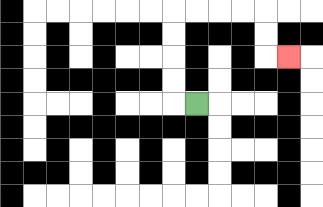{'start': '[8, 4]', 'end': '[12, 2]', 'path_directions': 'L,U,U,U,U,R,R,R,R,D,D,R', 'path_coordinates': '[[8, 4], [7, 4], [7, 3], [7, 2], [7, 1], [7, 0], [8, 0], [9, 0], [10, 0], [11, 0], [11, 1], [11, 2], [12, 2]]'}